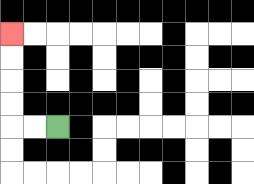{'start': '[2, 5]', 'end': '[0, 1]', 'path_directions': 'L,L,U,U,U,U', 'path_coordinates': '[[2, 5], [1, 5], [0, 5], [0, 4], [0, 3], [0, 2], [0, 1]]'}